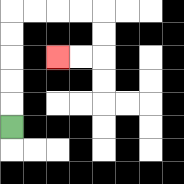{'start': '[0, 5]', 'end': '[2, 2]', 'path_directions': 'U,U,U,U,U,R,R,R,R,D,D,L,L', 'path_coordinates': '[[0, 5], [0, 4], [0, 3], [0, 2], [0, 1], [0, 0], [1, 0], [2, 0], [3, 0], [4, 0], [4, 1], [4, 2], [3, 2], [2, 2]]'}